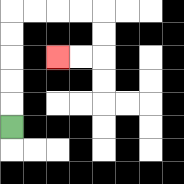{'start': '[0, 5]', 'end': '[2, 2]', 'path_directions': 'U,U,U,U,U,R,R,R,R,D,D,L,L', 'path_coordinates': '[[0, 5], [0, 4], [0, 3], [0, 2], [0, 1], [0, 0], [1, 0], [2, 0], [3, 0], [4, 0], [4, 1], [4, 2], [3, 2], [2, 2]]'}